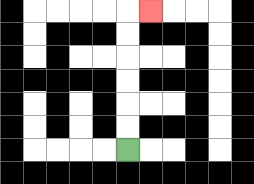{'start': '[5, 6]', 'end': '[6, 0]', 'path_directions': 'U,U,U,U,U,U,R', 'path_coordinates': '[[5, 6], [5, 5], [5, 4], [5, 3], [5, 2], [5, 1], [5, 0], [6, 0]]'}